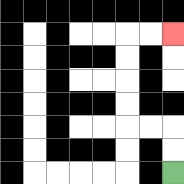{'start': '[7, 7]', 'end': '[7, 1]', 'path_directions': 'U,U,L,L,U,U,U,U,R,R', 'path_coordinates': '[[7, 7], [7, 6], [7, 5], [6, 5], [5, 5], [5, 4], [5, 3], [5, 2], [5, 1], [6, 1], [7, 1]]'}